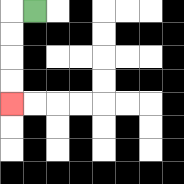{'start': '[1, 0]', 'end': '[0, 4]', 'path_directions': 'L,D,D,D,D', 'path_coordinates': '[[1, 0], [0, 0], [0, 1], [0, 2], [0, 3], [0, 4]]'}